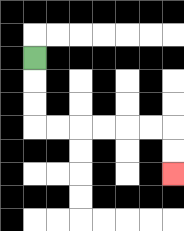{'start': '[1, 2]', 'end': '[7, 7]', 'path_directions': 'D,D,D,R,R,R,R,R,R,D,D', 'path_coordinates': '[[1, 2], [1, 3], [1, 4], [1, 5], [2, 5], [3, 5], [4, 5], [5, 5], [6, 5], [7, 5], [7, 6], [7, 7]]'}